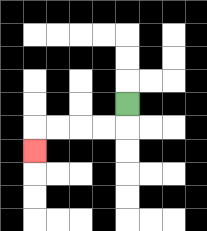{'start': '[5, 4]', 'end': '[1, 6]', 'path_directions': 'D,L,L,L,L,D', 'path_coordinates': '[[5, 4], [5, 5], [4, 5], [3, 5], [2, 5], [1, 5], [1, 6]]'}